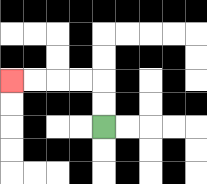{'start': '[4, 5]', 'end': '[0, 3]', 'path_directions': 'U,U,L,L,L,L', 'path_coordinates': '[[4, 5], [4, 4], [4, 3], [3, 3], [2, 3], [1, 3], [0, 3]]'}